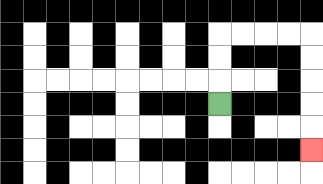{'start': '[9, 4]', 'end': '[13, 6]', 'path_directions': 'U,U,U,R,R,R,R,D,D,D,D,D', 'path_coordinates': '[[9, 4], [9, 3], [9, 2], [9, 1], [10, 1], [11, 1], [12, 1], [13, 1], [13, 2], [13, 3], [13, 4], [13, 5], [13, 6]]'}